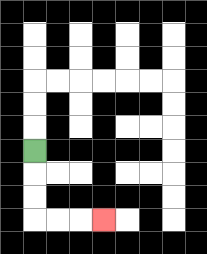{'start': '[1, 6]', 'end': '[4, 9]', 'path_directions': 'D,D,D,R,R,R', 'path_coordinates': '[[1, 6], [1, 7], [1, 8], [1, 9], [2, 9], [3, 9], [4, 9]]'}